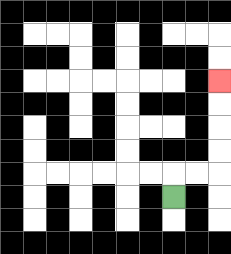{'start': '[7, 8]', 'end': '[9, 3]', 'path_directions': 'U,R,R,U,U,U,U', 'path_coordinates': '[[7, 8], [7, 7], [8, 7], [9, 7], [9, 6], [9, 5], [9, 4], [9, 3]]'}